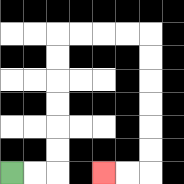{'start': '[0, 7]', 'end': '[4, 7]', 'path_directions': 'R,R,U,U,U,U,U,U,R,R,R,R,D,D,D,D,D,D,L,L', 'path_coordinates': '[[0, 7], [1, 7], [2, 7], [2, 6], [2, 5], [2, 4], [2, 3], [2, 2], [2, 1], [3, 1], [4, 1], [5, 1], [6, 1], [6, 2], [6, 3], [6, 4], [6, 5], [6, 6], [6, 7], [5, 7], [4, 7]]'}